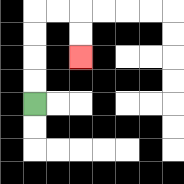{'start': '[1, 4]', 'end': '[3, 2]', 'path_directions': 'U,U,U,U,R,R,D,D', 'path_coordinates': '[[1, 4], [1, 3], [1, 2], [1, 1], [1, 0], [2, 0], [3, 0], [3, 1], [3, 2]]'}